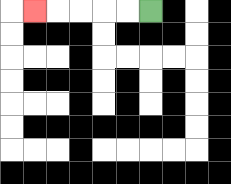{'start': '[6, 0]', 'end': '[1, 0]', 'path_directions': 'L,L,L,L,L', 'path_coordinates': '[[6, 0], [5, 0], [4, 0], [3, 0], [2, 0], [1, 0]]'}